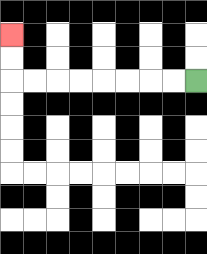{'start': '[8, 3]', 'end': '[0, 1]', 'path_directions': 'L,L,L,L,L,L,L,L,U,U', 'path_coordinates': '[[8, 3], [7, 3], [6, 3], [5, 3], [4, 3], [3, 3], [2, 3], [1, 3], [0, 3], [0, 2], [0, 1]]'}